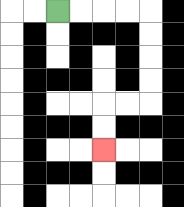{'start': '[2, 0]', 'end': '[4, 6]', 'path_directions': 'R,R,R,R,D,D,D,D,L,L,D,D', 'path_coordinates': '[[2, 0], [3, 0], [4, 0], [5, 0], [6, 0], [6, 1], [6, 2], [6, 3], [6, 4], [5, 4], [4, 4], [4, 5], [4, 6]]'}